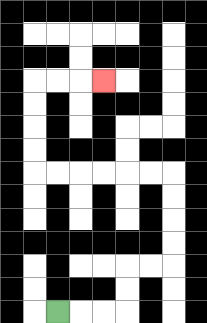{'start': '[2, 13]', 'end': '[4, 3]', 'path_directions': 'R,R,R,U,U,R,R,U,U,U,U,L,L,L,L,L,L,U,U,U,U,R,R,R', 'path_coordinates': '[[2, 13], [3, 13], [4, 13], [5, 13], [5, 12], [5, 11], [6, 11], [7, 11], [7, 10], [7, 9], [7, 8], [7, 7], [6, 7], [5, 7], [4, 7], [3, 7], [2, 7], [1, 7], [1, 6], [1, 5], [1, 4], [1, 3], [2, 3], [3, 3], [4, 3]]'}